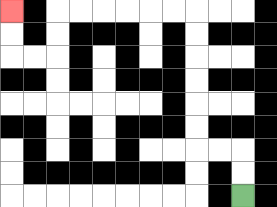{'start': '[10, 8]', 'end': '[0, 0]', 'path_directions': 'U,U,L,L,U,U,U,U,U,U,L,L,L,L,L,L,D,D,L,L,U,U', 'path_coordinates': '[[10, 8], [10, 7], [10, 6], [9, 6], [8, 6], [8, 5], [8, 4], [8, 3], [8, 2], [8, 1], [8, 0], [7, 0], [6, 0], [5, 0], [4, 0], [3, 0], [2, 0], [2, 1], [2, 2], [1, 2], [0, 2], [0, 1], [0, 0]]'}